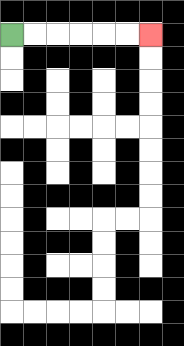{'start': '[0, 1]', 'end': '[6, 1]', 'path_directions': 'R,R,R,R,R,R', 'path_coordinates': '[[0, 1], [1, 1], [2, 1], [3, 1], [4, 1], [5, 1], [6, 1]]'}